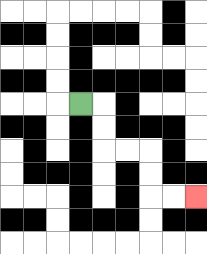{'start': '[3, 4]', 'end': '[8, 8]', 'path_directions': 'R,D,D,R,R,D,D,R,R', 'path_coordinates': '[[3, 4], [4, 4], [4, 5], [4, 6], [5, 6], [6, 6], [6, 7], [6, 8], [7, 8], [8, 8]]'}